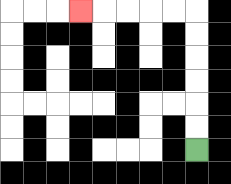{'start': '[8, 6]', 'end': '[3, 0]', 'path_directions': 'U,U,U,U,U,U,L,L,L,L,L', 'path_coordinates': '[[8, 6], [8, 5], [8, 4], [8, 3], [8, 2], [8, 1], [8, 0], [7, 0], [6, 0], [5, 0], [4, 0], [3, 0]]'}